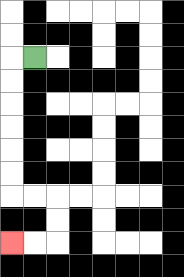{'start': '[1, 2]', 'end': '[0, 10]', 'path_directions': 'L,D,D,D,D,D,D,R,R,D,D,L,L', 'path_coordinates': '[[1, 2], [0, 2], [0, 3], [0, 4], [0, 5], [0, 6], [0, 7], [0, 8], [1, 8], [2, 8], [2, 9], [2, 10], [1, 10], [0, 10]]'}